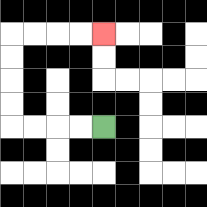{'start': '[4, 5]', 'end': '[4, 1]', 'path_directions': 'L,L,L,L,U,U,U,U,R,R,R,R', 'path_coordinates': '[[4, 5], [3, 5], [2, 5], [1, 5], [0, 5], [0, 4], [0, 3], [0, 2], [0, 1], [1, 1], [2, 1], [3, 1], [4, 1]]'}